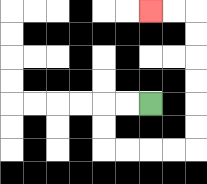{'start': '[6, 4]', 'end': '[6, 0]', 'path_directions': 'L,L,D,D,R,R,R,R,U,U,U,U,U,U,L,L', 'path_coordinates': '[[6, 4], [5, 4], [4, 4], [4, 5], [4, 6], [5, 6], [6, 6], [7, 6], [8, 6], [8, 5], [8, 4], [8, 3], [8, 2], [8, 1], [8, 0], [7, 0], [6, 0]]'}